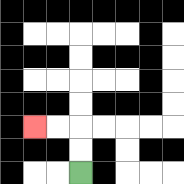{'start': '[3, 7]', 'end': '[1, 5]', 'path_directions': 'U,U,L,L', 'path_coordinates': '[[3, 7], [3, 6], [3, 5], [2, 5], [1, 5]]'}